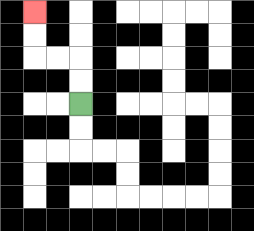{'start': '[3, 4]', 'end': '[1, 0]', 'path_directions': 'U,U,L,L,U,U', 'path_coordinates': '[[3, 4], [3, 3], [3, 2], [2, 2], [1, 2], [1, 1], [1, 0]]'}